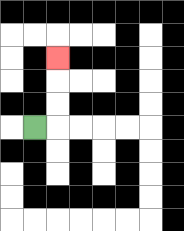{'start': '[1, 5]', 'end': '[2, 2]', 'path_directions': 'R,U,U,U', 'path_coordinates': '[[1, 5], [2, 5], [2, 4], [2, 3], [2, 2]]'}